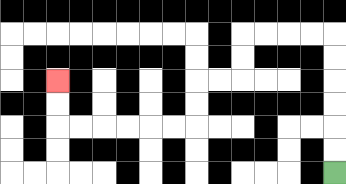{'start': '[14, 7]', 'end': '[2, 3]', 'path_directions': 'U,U,U,U,U,U,L,L,L,L,D,D,L,L,D,D,L,L,L,L,L,L,U,U', 'path_coordinates': '[[14, 7], [14, 6], [14, 5], [14, 4], [14, 3], [14, 2], [14, 1], [13, 1], [12, 1], [11, 1], [10, 1], [10, 2], [10, 3], [9, 3], [8, 3], [8, 4], [8, 5], [7, 5], [6, 5], [5, 5], [4, 5], [3, 5], [2, 5], [2, 4], [2, 3]]'}